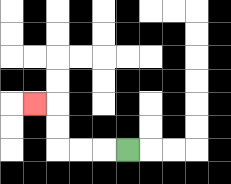{'start': '[5, 6]', 'end': '[1, 4]', 'path_directions': 'L,L,L,U,U,L', 'path_coordinates': '[[5, 6], [4, 6], [3, 6], [2, 6], [2, 5], [2, 4], [1, 4]]'}